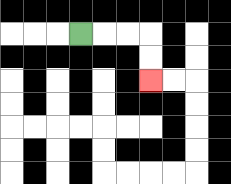{'start': '[3, 1]', 'end': '[6, 3]', 'path_directions': 'R,R,R,D,D', 'path_coordinates': '[[3, 1], [4, 1], [5, 1], [6, 1], [6, 2], [6, 3]]'}